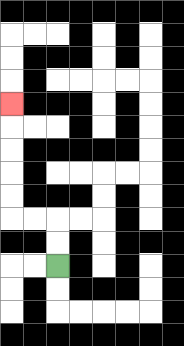{'start': '[2, 11]', 'end': '[0, 4]', 'path_directions': 'U,U,L,L,U,U,U,U,U', 'path_coordinates': '[[2, 11], [2, 10], [2, 9], [1, 9], [0, 9], [0, 8], [0, 7], [0, 6], [0, 5], [0, 4]]'}